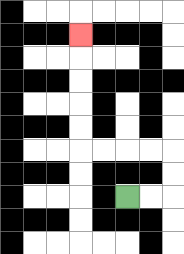{'start': '[5, 8]', 'end': '[3, 1]', 'path_directions': 'R,R,U,U,L,L,L,L,U,U,U,U,U', 'path_coordinates': '[[5, 8], [6, 8], [7, 8], [7, 7], [7, 6], [6, 6], [5, 6], [4, 6], [3, 6], [3, 5], [3, 4], [3, 3], [3, 2], [3, 1]]'}